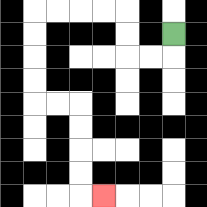{'start': '[7, 1]', 'end': '[4, 8]', 'path_directions': 'D,L,L,U,U,L,L,L,L,D,D,D,D,R,R,D,D,D,D,R', 'path_coordinates': '[[7, 1], [7, 2], [6, 2], [5, 2], [5, 1], [5, 0], [4, 0], [3, 0], [2, 0], [1, 0], [1, 1], [1, 2], [1, 3], [1, 4], [2, 4], [3, 4], [3, 5], [3, 6], [3, 7], [3, 8], [4, 8]]'}